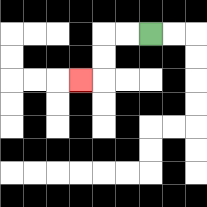{'start': '[6, 1]', 'end': '[3, 3]', 'path_directions': 'L,L,D,D,L', 'path_coordinates': '[[6, 1], [5, 1], [4, 1], [4, 2], [4, 3], [3, 3]]'}